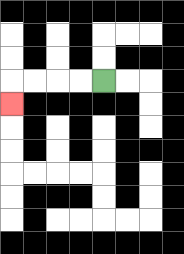{'start': '[4, 3]', 'end': '[0, 4]', 'path_directions': 'L,L,L,L,D', 'path_coordinates': '[[4, 3], [3, 3], [2, 3], [1, 3], [0, 3], [0, 4]]'}